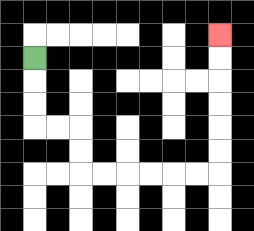{'start': '[1, 2]', 'end': '[9, 1]', 'path_directions': 'D,D,D,R,R,D,D,R,R,R,R,R,R,U,U,U,U,U,U', 'path_coordinates': '[[1, 2], [1, 3], [1, 4], [1, 5], [2, 5], [3, 5], [3, 6], [3, 7], [4, 7], [5, 7], [6, 7], [7, 7], [8, 7], [9, 7], [9, 6], [9, 5], [9, 4], [9, 3], [9, 2], [9, 1]]'}